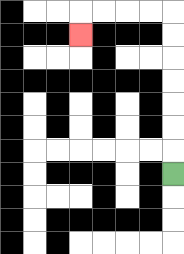{'start': '[7, 7]', 'end': '[3, 1]', 'path_directions': 'U,U,U,U,U,U,U,L,L,L,L,D', 'path_coordinates': '[[7, 7], [7, 6], [7, 5], [7, 4], [7, 3], [7, 2], [7, 1], [7, 0], [6, 0], [5, 0], [4, 0], [3, 0], [3, 1]]'}